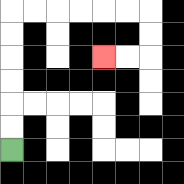{'start': '[0, 6]', 'end': '[4, 2]', 'path_directions': 'U,U,U,U,U,U,R,R,R,R,R,R,D,D,L,L', 'path_coordinates': '[[0, 6], [0, 5], [0, 4], [0, 3], [0, 2], [0, 1], [0, 0], [1, 0], [2, 0], [3, 0], [4, 0], [5, 0], [6, 0], [6, 1], [6, 2], [5, 2], [4, 2]]'}